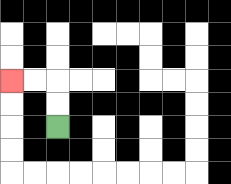{'start': '[2, 5]', 'end': '[0, 3]', 'path_directions': 'U,U,L,L', 'path_coordinates': '[[2, 5], [2, 4], [2, 3], [1, 3], [0, 3]]'}